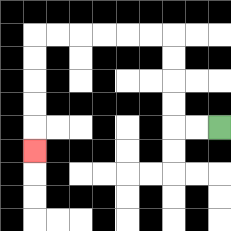{'start': '[9, 5]', 'end': '[1, 6]', 'path_directions': 'L,L,U,U,U,U,L,L,L,L,L,L,D,D,D,D,D', 'path_coordinates': '[[9, 5], [8, 5], [7, 5], [7, 4], [7, 3], [7, 2], [7, 1], [6, 1], [5, 1], [4, 1], [3, 1], [2, 1], [1, 1], [1, 2], [1, 3], [1, 4], [1, 5], [1, 6]]'}